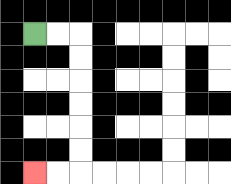{'start': '[1, 1]', 'end': '[1, 7]', 'path_directions': 'R,R,D,D,D,D,D,D,L,L', 'path_coordinates': '[[1, 1], [2, 1], [3, 1], [3, 2], [3, 3], [3, 4], [3, 5], [3, 6], [3, 7], [2, 7], [1, 7]]'}